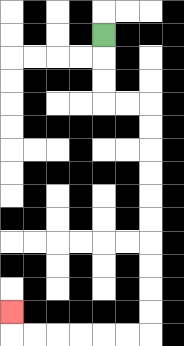{'start': '[4, 1]', 'end': '[0, 13]', 'path_directions': 'D,D,D,R,R,D,D,D,D,D,D,D,D,D,D,L,L,L,L,L,L,U', 'path_coordinates': '[[4, 1], [4, 2], [4, 3], [4, 4], [5, 4], [6, 4], [6, 5], [6, 6], [6, 7], [6, 8], [6, 9], [6, 10], [6, 11], [6, 12], [6, 13], [6, 14], [5, 14], [4, 14], [3, 14], [2, 14], [1, 14], [0, 14], [0, 13]]'}